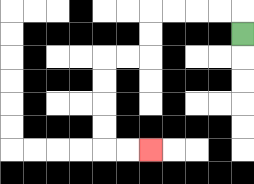{'start': '[10, 1]', 'end': '[6, 6]', 'path_directions': 'U,L,L,L,L,D,D,L,L,D,D,D,D,R,R', 'path_coordinates': '[[10, 1], [10, 0], [9, 0], [8, 0], [7, 0], [6, 0], [6, 1], [6, 2], [5, 2], [4, 2], [4, 3], [4, 4], [4, 5], [4, 6], [5, 6], [6, 6]]'}